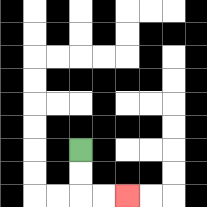{'start': '[3, 6]', 'end': '[5, 8]', 'path_directions': 'D,D,R,R', 'path_coordinates': '[[3, 6], [3, 7], [3, 8], [4, 8], [5, 8]]'}